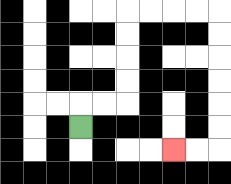{'start': '[3, 5]', 'end': '[7, 6]', 'path_directions': 'U,R,R,U,U,U,U,R,R,R,R,D,D,D,D,D,D,L,L', 'path_coordinates': '[[3, 5], [3, 4], [4, 4], [5, 4], [5, 3], [5, 2], [5, 1], [5, 0], [6, 0], [7, 0], [8, 0], [9, 0], [9, 1], [9, 2], [9, 3], [9, 4], [9, 5], [9, 6], [8, 6], [7, 6]]'}